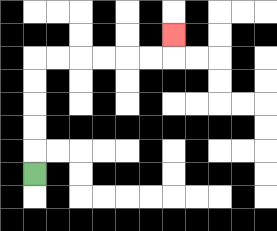{'start': '[1, 7]', 'end': '[7, 1]', 'path_directions': 'U,U,U,U,U,R,R,R,R,R,R,U', 'path_coordinates': '[[1, 7], [1, 6], [1, 5], [1, 4], [1, 3], [1, 2], [2, 2], [3, 2], [4, 2], [5, 2], [6, 2], [7, 2], [7, 1]]'}